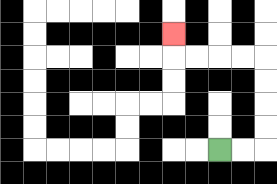{'start': '[9, 6]', 'end': '[7, 1]', 'path_directions': 'R,R,U,U,U,U,L,L,L,L,U', 'path_coordinates': '[[9, 6], [10, 6], [11, 6], [11, 5], [11, 4], [11, 3], [11, 2], [10, 2], [9, 2], [8, 2], [7, 2], [7, 1]]'}